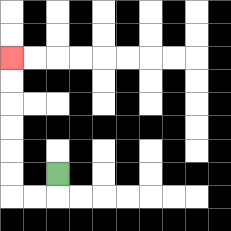{'start': '[2, 7]', 'end': '[0, 2]', 'path_directions': 'D,L,L,U,U,U,U,U,U', 'path_coordinates': '[[2, 7], [2, 8], [1, 8], [0, 8], [0, 7], [0, 6], [0, 5], [0, 4], [0, 3], [0, 2]]'}